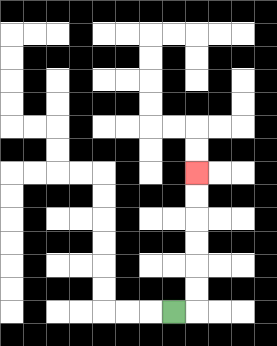{'start': '[7, 13]', 'end': '[8, 7]', 'path_directions': 'R,U,U,U,U,U,U', 'path_coordinates': '[[7, 13], [8, 13], [8, 12], [8, 11], [8, 10], [8, 9], [8, 8], [8, 7]]'}